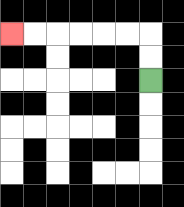{'start': '[6, 3]', 'end': '[0, 1]', 'path_directions': 'U,U,L,L,L,L,L,L', 'path_coordinates': '[[6, 3], [6, 2], [6, 1], [5, 1], [4, 1], [3, 1], [2, 1], [1, 1], [0, 1]]'}